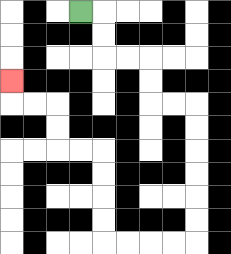{'start': '[3, 0]', 'end': '[0, 3]', 'path_directions': 'R,D,D,R,R,D,D,R,R,D,D,D,D,D,D,L,L,L,L,U,U,U,U,L,L,U,U,L,L,U', 'path_coordinates': '[[3, 0], [4, 0], [4, 1], [4, 2], [5, 2], [6, 2], [6, 3], [6, 4], [7, 4], [8, 4], [8, 5], [8, 6], [8, 7], [8, 8], [8, 9], [8, 10], [7, 10], [6, 10], [5, 10], [4, 10], [4, 9], [4, 8], [4, 7], [4, 6], [3, 6], [2, 6], [2, 5], [2, 4], [1, 4], [0, 4], [0, 3]]'}